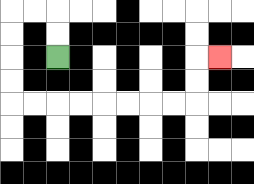{'start': '[2, 2]', 'end': '[9, 2]', 'path_directions': 'U,U,L,L,D,D,D,D,R,R,R,R,R,R,R,R,U,U,R', 'path_coordinates': '[[2, 2], [2, 1], [2, 0], [1, 0], [0, 0], [0, 1], [0, 2], [0, 3], [0, 4], [1, 4], [2, 4], [3, 4], [4, 4], [5, 4], [6, 4], [7, 4], [8, 4], [8, 3], [8, 2], [9, 2]]'}